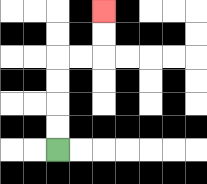{'start': '[2, 6]', 'end': '[4, 0]', 'path_directions': 'U,U,U,U,R,R,U,U', 'path_coordinates': '[[2, 6], [2, 5], [2, 4], [2, 3], [2, 2], [3, 2], [4, 2], [4, 1], [4, 0]]'}